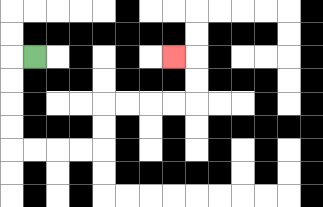{'start': '[1, 2]', 'end': '[7, 2]', 'path_directions': 'L,D,D,D,D,R,R,R,R,U,U,R,R,R,R,U,U,L', 'path_coordinates': '[[1, 2], [0, 2], [0, 3], [0, 4], [0, 5], [0, 6], [1, 6], [2, 6], [3, 6], [4, 6], [4, 5], [4, 4], [5, 4], [6, 4], [7, 4], [8, 4], [8, 3], [8, 2], [7, 2]]'}